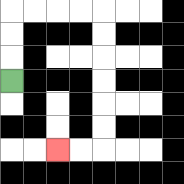{'start': '[0, 3]', 'end': '[2, 6]', 'path_directions': 'U,U,U,R,R,R,R,D,D,D,D,D,D,L,L', 'path_coordinates': '[[0, 3], [0, 2], [0, 1], [0, 0], [1, 0], [2, 0], [3, 0], [4, 0], [4, 1], [4, 2], [4, 3], [4, 4], [4, 5], [4, 6], [3, 6], [2, 6]]'}